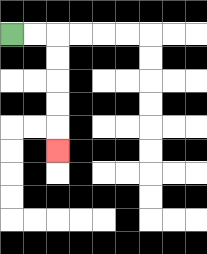{'start': '[0, 1]', 'end': '[2, 6]', 'path_directions': 'R,R,D,D,D,D,D', 'path_coordinates': '[[0, 1], [1, 1], [2, 1], [2, 2], [2, 3], [2, 4], [2, 5], [2, 6]]'}